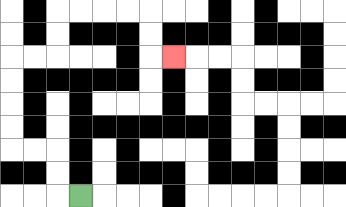{'start': '[3, 8]', 'end': '[7, 2]', 'path_directions': 'L,U,U,L,L,U,U,U,U,R,R,U,U,R,R,R,R,D,D,R', 'path_coordinates': '[[3, 8], [2, 8], [2, 7], [2, 6], [1, 6], [0, 6], [0, 5], [0, 4], [0, 3], [0, 2], [1, 2], [2, 2], [2, 1], [2, 0], [3, 0], [4, 0], [5, 0], [6, 0], [6, 1], [6, 2], [7, 2]]'}